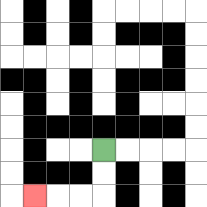{'start': '[4, 6]', 'end': '[1, 8]', 'path_directions': 'D,D,L,L,L', 'path_coordinates': '[[4, 6], [4, 7], [4, 8], [3, 8], [2, 8], [1, 8]]'}